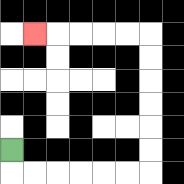{'start': '[0, 6]', 'end': '[1, 1]', 'path_directions': 'D,R,R,R,R,R,R,U,U,U,U,U,U,L,L,L,L,L', 'path_coordinates': '[[0, 6], [0, 7], [1, 7], [2, 7], [3, 7], [4, 7], [5, 7], [6, 7], [6, 6], [6, 5], [6, 4], [6, 3], [6, 2], [6, 1], [5, 1], [4, 1], [3, 1], [2, 1], [1, 1]]'}